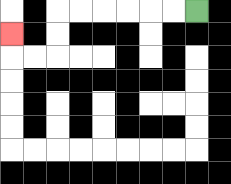{'start': '[8, 0]', 'end': '[0, 1]', 'path_directions': 'L,L,L,L,L,L,D,D,L,L,U', 'path_coordinates': '[[8, 0], [7, 0], [6, 0], [5, 0], [4, 0], [3, 0], [2, 0], [2, 1], [2, 2], [1, 2], [0, 2], [0, 1]]'}